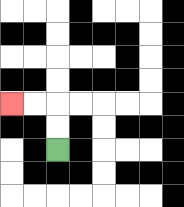{'start': '[2, 6]', 'end': '[0, 4]', 'path_directions': 'U,U,L,L', 'path_coordinates': '[[2, 6], [2, 5], [2, 4], [1, 4], [0, 4]]'}